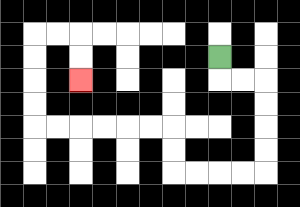{'start': '[9, 2]', 'end': '[3, 3]', 'path_directions': 'D,R,R,D,D,D,D,L,L,L,L,U,U,L,L,L,L,L,L,U,U,U,U,R,R,D,D', 'path_coordinates': '[[9, 2], [9, 3], [10, 3], [11, 3], [11, 4], [11, 5], [11, 6], [11, 7], [10, 7], [9, 7], [8, 7], [7, 7], [7, 6], [7, 5], [6, 5], [5, 5], [4, 5], [3, 5], [2, 5], [1, 5], [1, 4], [1, 3], [1, 2], [1, 1], [2, 1], [3, 1], [3, 2], [3, 3]]'}